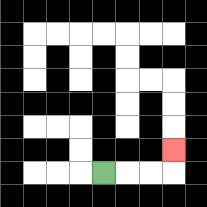{'start': '[4, 7]', 'end': '[7, 6]', 'path_directions': 'R,R,R,U', 'path_coordinates': '[[4, 7], [5, 7], [6, 7], [7, 7], [7, 6]]'}